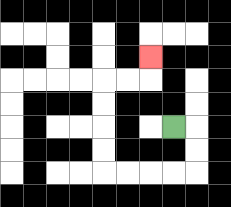{'start': '[7, 5]', 'end': '[6, 2]', 'path_directions': 'R,D,D,L,L,L,L,U,U,U,U,R,R,U', 'path_coordinates': '[[7, 5], [8, 5], [8, 6], [8, 7], [7, 7], [6, 7], [5, 7], [4, 7], [4, 6], [4, 5], [4, 4], [4, 3], [5, 3], [6, 3], [6, 2]]'}